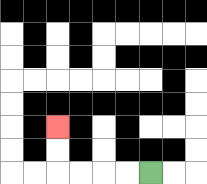{'start': '[6, 7]', 'end': '[2, 5]', 'path_directions': 'L,L,L,L,U,U', 'path_coordinates': '[[6, 7], [5, 7], [4, 7], [3, 7], [2, 7], [2, 6], [2, 5]]'}